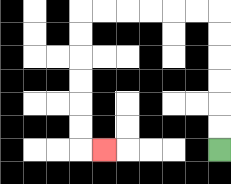{'start': '[9, 6]', 'end': '[4, 6]', 'path_directions': 'U,U,U,U,U,U,L,L,L,L,L,L,D,D,D,D,D,D,R', 'path_coordinates': '[[9, 6], [9, 5], [9, 4], [9, 3], [9, 2], [9, 1], [9, 0], [8, 0], [7, 0], [6, 0], [5, 0], [4, 0], [3, 0], [3, 1], [3, 2], [3, 3], [3, 4], [3, 5], [3, 6], [4, 6]]'}